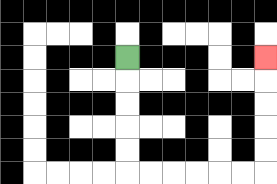{'start': '[5, 2]', 'end': '[11, 2]', 'path_directions': 'D,D,D,D,D,R,R,R,R,R,R,U,U,U,U,U', 'path_coordinates': '[[5, 2], [5, 3], [5, 4], [5, 5], [5, 6], [5, 7], [6, 7], [7, 7], [8, 7], [9, 7], [10, 7], [11, 7], [11, 6], [11, 5], [11, 4], [11, 3], [11, 2]]'}